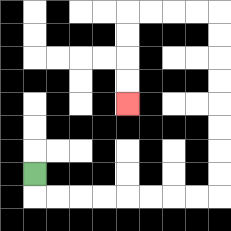{'start': '[1, 7]', 'end': '[5, 4]', 'path_directions': 'D,R,R,R,R,R,R,R,R,U,U,U,U,U,U,U,U,L,L,L,L,D,D,D,D', 'path_coordinates': '[[1, 7], [1, 8], [2, 8], [3, 8], [4, 8], [5, 8], [6, 8], [7, 8], [8, 8], [9, 8], [9, 7], [9, 6], [9, 5], [9, 4], [9, 3], [9, 2], [9, 1], [9, 0], [8, 0], [7, 0], [6, 0], [5, 0], [5, 1], [5, 2], [5, 3], [5, 4]]'}